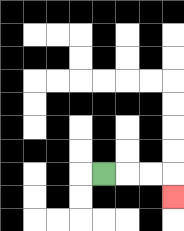{'start': '[4, 7]', 'end': '[7, 8]', 'path_directions': 'R,R,R,D', 'path_coordinates': '[[4, 7], [5, 7], [6, 7], [7, 7], [7, 8]]'}